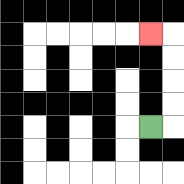{'start': '[6, 5]', 'end': '[6, 1]', 'path_directions': 'R,U,U,U,U,L', 'path_coordinates': '[[6, 5], [7, 5], [7, 4], [7, 3], [7, 2], [7, 1], [6, 1]]'}